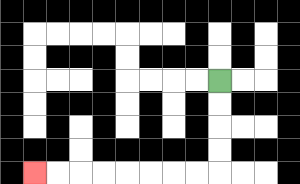{'start': '[9, 3]', 'end': '[1, 7]', 'path_directions': 'D,D,D,D,L,L,L,L,L,L,L,L', 'path_coordinates': '[[9, 3], [9, 4], [9, 5], [9, 6], [9, 7], [8, 7], [7, 7], [6, 7], [5, 7], [4, 7], [3, 7], [2, 7], [1, 7]]'}